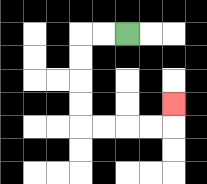{'start': '[5, 1]', 'end': '[7, 4]', 'path_directions': 'L,L,D,D,D,D,R,R,R,R,U', 'path_coordinates': '[[5, 1], [4, 1], [3, 1], [3, 2], [3, 3], [3, 4], [3, 5], [4, 5], [5, 5], [6, 5], [7, 5], [7, 4]]'}